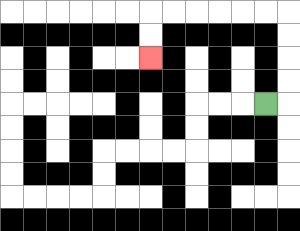{'start': '[11, 4]', 'end': '[6, 2]', 'path_directions': 'R,U,U,U,U,L,L,L,L,L,L,D,D', 'path_coordinates': '[[11, 4], [12, 4], [12, 3], [12, 2], [12, 1], [12, 0], [11, 0], [10, 0], [9, 0], [8, 0], [7, 0], [6, 0], [6, 1], [6, 2]]'}